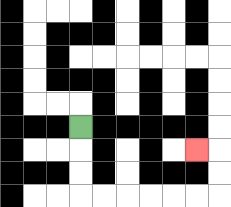{'start': '[3, 5]', 'end': '[8, 6]', 'path_directions': 'D,D,D,R,R,R,R,R,R,U,U,L', 'path_coordinates': '[[3, 5], [3, 6], [3, 7], [3, 8], [4, 8], [5, 8], [6, 8], [7, 8], [8, 8], [9, 8], [9, 7], [9, 6], [8, 6]]'}